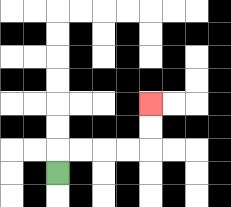{'start': '[2, 7]', 'end': '[6, 4]', 'path_directions': 'U,R,R,R,R,U,U', 'path_coordinates': '[[2, 7], [2, 6], [3, 6], [4, 6], [5, 6], [6, 6], [6, 5], [6, 4]]'}